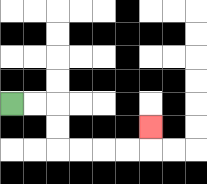{'start': '[0, 4]', 'end': '[6, 5]', 'path_directions': 'R,R,D,D,R,R,R,R,U', 'path_coordinates': '[[0, 4], [1, 4], [2, 4], [2, 5], [2, 6], [3, 6], [4, 6], [5, 6], [6, 6], [6, 5]]'}